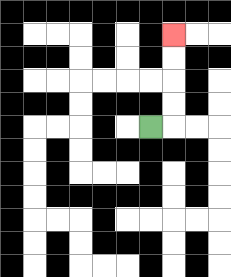{'start': '[6, 5]', 'end': '[7, 1]', 'path_directions': 'R,U,U,U,U', 'path_coordinates': '[[6, 5], [7, 5], [7, 4], [7, 3], [7, 2], [7, 1]]'}